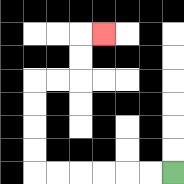{'start': '[7, 7]', 'end': '[4, 1]', 'path_directions': 'L,L,L,L,L,L,U,U,U,U,R,R,U,U,R', 'path_coordinates': '[[7, 7], [6, 7], [5, 7], [4, 7], [3, 7], [2, 7], [1, 7], [1, 6], [1, 5], [1, 4], [1, 3], [2, 3], [3, 3], [3, 2], [3, 1], [4, 1]]'}